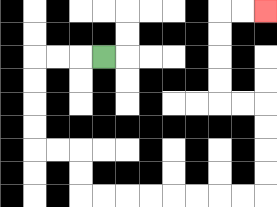{'start': '[4, 2]', 'end': '[11, 0]', 'path_directions': 'L,L,L,D,D,D,D,R,R,D,D,R,R,R,R,R,R,R,R,U,U,U,U,L,L,U,U,U,U,R,R', 'path_coordinates': '[[4, 2], [3, 2], [2, 2], [1, 2], [1, 3], [1, 4], [1, 5], [1, 6], [2, 6], [3, 6], [3, 7], [3, 8], [4, 8], [5, 8], [6, 8], [7, 8], [8, 8], [9, 8], [10, 8], [11, 8], [11, 7], [11, 6], [11, 5], [11, 4], [10, 4], [9, 4], [9, 3], [9, 2], [9, 1], [9, 0], [10, 0], [11, 0]]'}